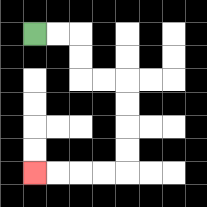{'start': '[1, 1]', 'end': '[1, 7]', 'path_directions': 'R,R,D,D,R,R,D,D,D,D,L,L,L,L', 'path_coordinates': '[[1, 1], [2, 1], [3, 1], [3, 2], [3, 3], [4, 3], [5, 3], [5, 4], [5, 5], [5, 6], [5, 7], [4, 7], [3, 7], [2, 7], [1, 7]]'}